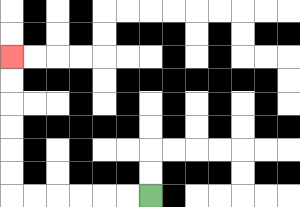{'start': '[6, 8]', 'end': '[0, 2]', 'path_directions': 'L,L,L,L,L,L,U,U,U,U,U,U', 'path_coordinates': '[[6, 8], [5, 8], [4, 8], [3, 8], [2, 8], [1, 8], [0, 8], [0, 7], [0, 6], [0, 5], [0, 4], [0, 3], [0, 2]]'}